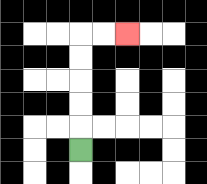{'start': '[3, 6]', 'end': '[5, 1]', 'path_directions': 'U,U,U,U,U,R,R', 'path_coordinates': '[[3, 6], [3, 5], [3, 4], [3, 3], [3, 2], [3, 1], [4, 1], [5, 1]]'}